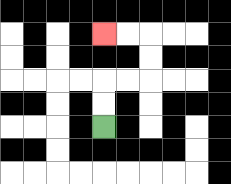{'start': '[4, 5]', 'end': '[4, 1]', 'path_directions': 'U,U,R,R,U,U,L,L', 'path_coordinates': '[[4, 5], [4, 4], [4, 3], [5, 3], [6, 3], [6, 2], [6, 1], [5, 1], [4, 1]]'}